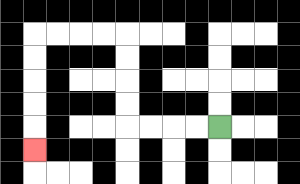{'start': '[9, 5]', 'end': '[1, 6]', 'path_directions': 'L,L,L,L,U,U,U,U,L,L,L,L,D,D,D,D,D', 'path_coordinates': '[[9, 5], [8, 5], [7, 5], [6, 5], [5, 5], [5, 4], [5, 3], [5, 2], [5, 1], [4, 1], [3, 1], [2, 1], [1, 1], [1, 2], [1, 3], [1, 4], [1, 5], [1, 6]]'}